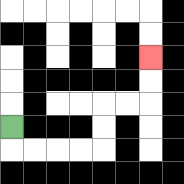{'start': '[0, 5]', 'end': '[6, 2]', 'path_directions': 'D,R,R,R,R,U,U,R,R,U,U', 'path_coordinates': '[[0, 5], [0, 6], [1, 6], [2, 6], [3, 6], [4, 6], [4, 5], [4, 4], [5, 4], [6, 4], [6, 3], [6, 2]]'}